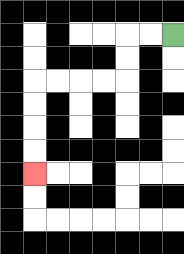{'start': '[7, 1]', 'end': '[1, 7]', 'path_directions': 'L,L,D,D,L,L,L,L,D,D,D,D', 'path_coordinates': '[[7, 1], [6, 1], [5, 1], [5, 2], [5, 3], [4, 3], [3, 3], [2, 3], [1, 3], [1, 4], [1, 5], [1, 6], [1, 7]]'}